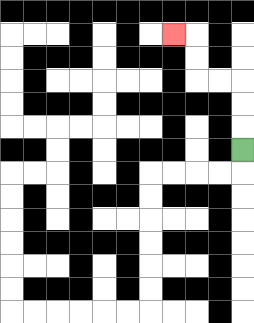{'start': '[10, 6]', 'end': '[7, 1]', 'path_directions': 'U,U,U,L,L,U,U,L', 'path_coordinates': '[[10, 6], [10, 5], [10, 4], [10, 3], [9, 3], [8, 3], [8, 2], [8, 1], [7, 1]]'}